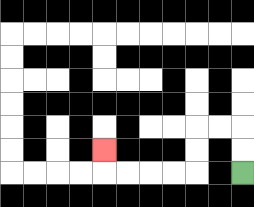{'start': '[10, 7]', 'end': '[4, 6]', 'path_directions': 'U,U,L,L,D,D,L,L,L,L,U', 'path_coordinates': '[[10, 7], [10, 6], [10, 5], [9, 5], [8, 5], [8, 6], [8, 7], [7, 7], [6, 7], [5, 7], [4, 7], [4, 6]]'}